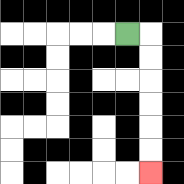{'start': '[5, 1]', 'end': '[6, 7]', 'path_directions': 'R,D,D,D,D,D,D', 'path_coordinates': '[[5, 1], [6, 1], [6, 2], [6, 3], [6, 4], [6, 5], [6, 6], [6, 7]]'}